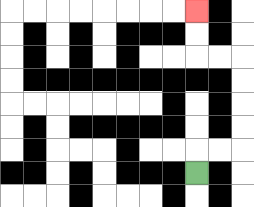{'start': '[8, 7]', 'end': '[8, 0]', 'path_directions': 'U,R,R,U,U,U,U,L,L,U,U', 'path_coordinates': '[[8, 7], [8, 6], [9, 6], [10, 6], [10, 5], [10, 4], [10, 3], [10, 2], [9, 2], [8, 2], [8, 1], [8, 0]]'}